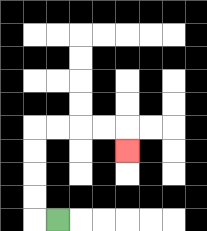{'start': '[2, 9]', 'end': '[5, 6]', 'path_directions': 'L,U,U,U,U,R,R,R,R,D', 'path_coordinates': '[[2, 9], [1, 9], [1, 8], [1, 7], [1, 6], [1, 5], [2, 5], [3, 5], [4, 5], [5, 5], [5, 6]]'}